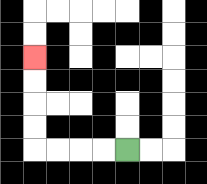{'start': '[5, 6]', 'end': '[1, 2]', 'path_directions': 'L,L,L,L,U,U,U,U', 'path_coordinates': '[[5, 6], [4, 6], [3, 6], [2, 6], [1, 6], [1, 5], [1, 4], [1, 3], [1, 2]]'}